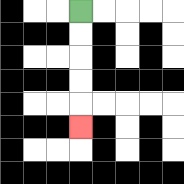{'start': '[3, 0]', 'end': '[3, 5]', 'path_directions': 'D,D,D,D,D', 'path_coordinates': '[[3, 0], [3, 1], [3, 2], [3, 3], [3, 4], [3, 5]]'}